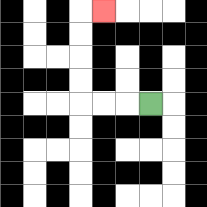{'start': '[6, 4]', 'end': '[4, 0]', 'path_directions': 'L,L,L,U,U,U,U,R', 'path_coordinates': '[[6, 4], [5, 4], [4, 4], [3, 4], [3, 3], [3, 2], [3, 1], [3, 0], [4, 0]]'}